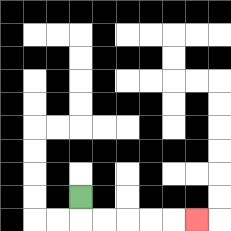{'start': '[3, 8]', 'end': '[8, 9]', 'path_directions': 'D,R,R,R,R,R', 'path_coordinates': '[[3, 8], [3, 9], [4, 9], [5, 9], [6, 9], [7, 9], [8, 9]]'}